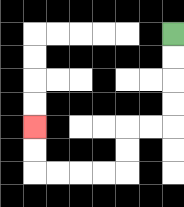{'start': '[7, 1]', 'end': '[1, 5]', 'path_directions': 'D,D,D,D,L,L,D,D,L,L,L,L,U,U', 'path_coordinates': '[[7, 1], [7, 2], [7, 3], [7, 4], [7, 5], [6, 5], [5, 5], [5, 6], [5, 7], [4, 7], [3, 7], [2, 7], [1, 7], [1, 6], [1, 5]]'}